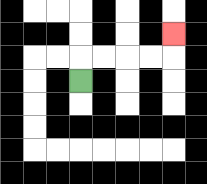{'start': '[3, 3]', 'end': '[7, 1]', 'path_directions': 'U,R,R,R,R,U', 'path_coordinates': '[[3, 3], [3, 2], [4, 2], [5, 2], [6, 2], [7, 2], [7, 1]]'}